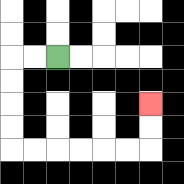{'start': '[2, 2]', 'end': '[6, 4]', 'path_directions': 'L,L,D,D,D,D,R,R,R,R,R,R,U,U', 'path_coordinates': '[[2, 2], [1, 2], [0, 2], [0, 3], [0, 4], [0, 5], [0, 6], [1, 6], [2, 6], [3, 6], [4, 6], [5, 6], [6, 6], [6, 5], [6, 4]]'}